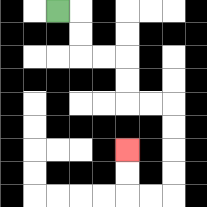{'start': '[2, 0]', 'end': '[5, 6]', 'path_directions': 'R,D,D,R,R,D,D,R,R,D,D,D,D,L,L,U,U', 'path_coordinates': '[[2, 0], [3, 0], [3, 1], [3, 2], [4, 2], [5, 2], [5, 3], [5, 4], [6, 4], [7, 4], [7, 5], [7, 6], [7, 7], [7, 8], [6, 8], [5, 8], [5, 7], [5, 6]]'}